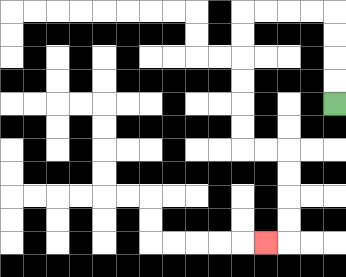{'start': '[14, 4]', 'end': '[11, 10]', 'path_directions': 'U,U,U,U,L,L,L,L,D,D,D,D,D,D,R,R,D,D,D,D,L', 'path_coordinates': '[[14, 4], [14, 3], [14, 2], [14, 1], [14, 0], [13, 0], [12, 0], [11, 0], [10, 0], [10, 1], [10, 2], [10, 3], [10, 4], [10, 5], [10, 6], [11, 6], [12, 6], [12, 7], [12, 8], [12, 9], [12, 10], [11, 10]]'}